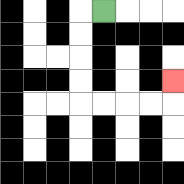{'start': '[4, 0]', 'end': '[7, 3]', 'path_directions': 'L,D,D,D,D,R,R,R,R,U', 'path_coordinates': '[[4, 0], [3, 0], [3, 1], [3, 2], [3, 3], [3, 4], [4, 4], [5, 4], [6, 4], [7, 4], [7, 3]]'}